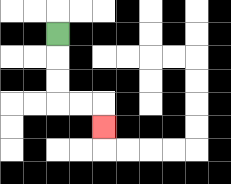{'start': '[2, 1]', 'end': '[4, 5]', 'path_directions': 'D,D,D,R,R,D', 'path_coordinates': '[[2, 1], [2, 2], [2, 3], [2, 4], [3, 4], [4, 4], [4, 5]]'}